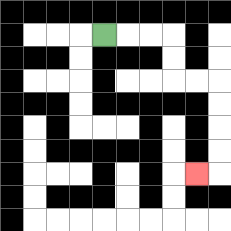{'start': '[4, 1]', 'end': '[8, 7]', 'path_directions': 'R,R,R,D,D,R,R,D,D,D,D,L', 'path_coordinates': '[[4, 1], [5, 1], [6, 1], [7, 1], [7, 2], [7, 3], [8, 3], [9, 3], [9, 4], [9, 5], [9, 6], [9, 7], [8, 7]]'}